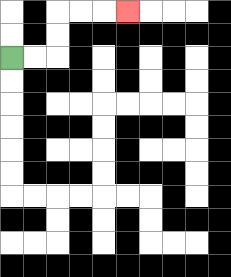{'start': '[0, 2]', 'end': '[5, 0]', 'path_directions': 'R,R,U,U,R,R,R', 'path_coordinates': '[[0, 2], [1, 2], [2, 2], [2, 1], [2, 0], [3, 0], [4, 0], [5, 0]]'}